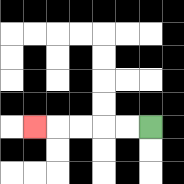{'start': '[6, 5]', 'end': '[1, 5]', 'path_directions': 'L,L,L,L,L', 'path_coordinates': '[[6, 5], [5, 5], [4, 5], [3, 5], [2, 5], [1, 5]]'}